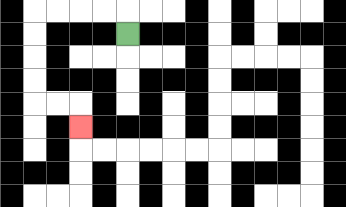{'start': '[5, 1]', 'end': '[3, 5]', 'path_directions': 'U,L,L,L,L,D,D,D,D,R,R,D', 'path_coordinates': '[[5, 1], [5, 0], [4, 0], [3, 0], [2, 0], [1, 0], [1, 1], [1, 2], [1, 3], [1, 4], [2, 4], [3, 4], [3, 5]]'}